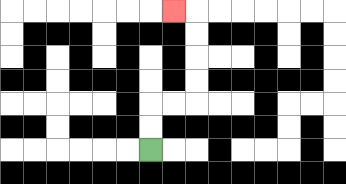{'start': '[6, 6]', 'end': '[7, 0]', 'path_directions': 'U,U,R,R,U,U,U,U,L', 'path_coordinates': '[[6, 6], [6, 5], [6, 4], [7, 4], [8, 4], [8, 3], [8, 2], [8, 1], [8, 0], [7, 0]]'}